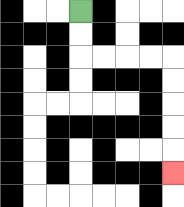{'start': '[3, 0]', 'end': '[7, 7]', 'path_directions': 'D,D,R,R,R,R,D,D,D,D,D', 'path_coordinates': '[[3, 0], [3, 1], [3, 2], [4, 2], [5, 2], [6, 2], [7, 2], [7, 3], [7, 4], [7, 5], [7, 6], [7, 7]]'}